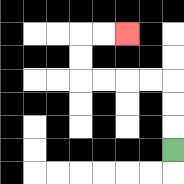{'start': '[7, 6]', 'end': '[5, 1]', 'path_directions': 'U,U,U,L,L,L,L,U,U,R,R', 'path_coordinates': '[[7, 6], [7, 5], [7, 4], [7, 3], [6, 3], [5, 3], [4, 3], [3, 3], [3, 2], [3, 1], [4, 1], [5, 1]]'}